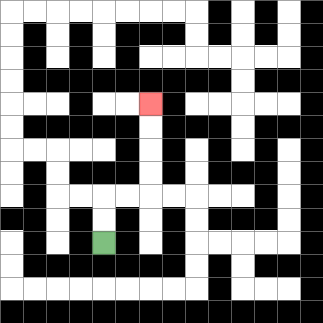{'start': '[4, 10]', 'end': '[6, 4]', 'path_directions': 'U,U,R,R,U,U,U,U', 'path_coordinates': '[[4, 10], [4, 9], [4, 8], [5, 8], [6, 8], [6, 7], [6, 6], [6, 5], [6, 4]]'}